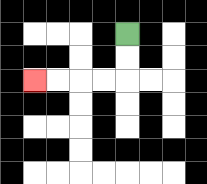{'start': '[5, 1]', 'end': '[1, 3]', 'path_directions': 'D,D,L,L,L,L', 'path_coordinates': '[[5, 1], [5, 2], [5, 3], [4, 3], [3, 3], [2, 3], [1, 3]]'}